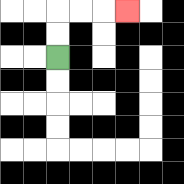{'start': '[2, 2]', 'end': '[5, 0]', 'path_directions': 'U,U,R,R,R', 'path_coordinates': '[[2, 2], [2, 1], [2, 0], [3, 0], [4, 0], [5, 0]]'}